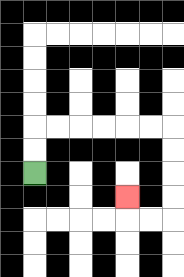{'start': '[1, 7]', 'end': '[5, 8]', 'path_directions': 'U,U,R,R,R,R,R,R,D,D,D,D,L,L,U', 'path_coordinates': '[[1, 7], [1, 6], [1, 5], [2, 5], [3, 5], [4, 5], [5, 5], [6, 5], [7, 5], [7, 6], [7, 7], [7, 8], [7, 9], [6, 9], [5, 9], [5, 8]]'}